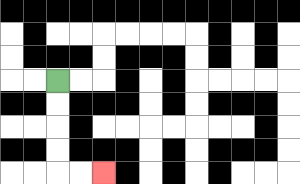{'start': '[2, 3]', 'end': '[4, 7]', 'path_directions': 'D,D,D,D,R,R', 'path_coordinates': '[[2, 3], [2, 4], [2, 5], [2, 6], [2, 7], [3, 7], [4, 7]]'}